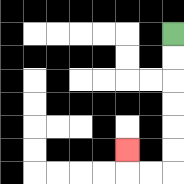{'start': '[7, 1]', 'end': '[5, 6]', 'path_directions': 'D,D,D,D,D,D,L,L,U', 'path_coordinates': '[[7, 1], [7, 2], [7, 3], [7, 4], [7, 5], [7, 6], [7, 7], [6, 7], [5, 7], [5, 6]]'}